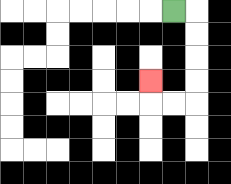{'start': '[7, 0]', 'end': '[6, 3]', 'path_directions': 'R,D,D,D,D,L,L,U', 'path_coordinates': '[[7, 0], [8, 0], [8, 1], [8, 2], [8, 3], [8, 4], [7, 4], [6, 4], [6, 3]]'}